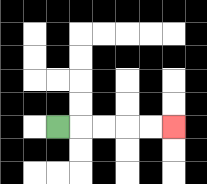{'start': '[2, 5]', 'end': '[7, 5]', 'path_directions': 'R,R,R,R,R', 'path_coordinates': '[[2, 5], [3, 5], [4, 5], [5, 5], [6, 5], [7, 5]]'}